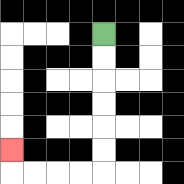{'start': '[4, 1]', 'end': '[0, 6]', 'path_directions': 'D,D,D,D,D,D,L,L,L,L,U', 'path_coordinates': '[[4, 1], [4, 2], [4, 3], [4, 4], [4, 5], [4, 6], [4, 7], [3, 7], [2, 7], [1, 7], [0, 7], [0, 6]]'}